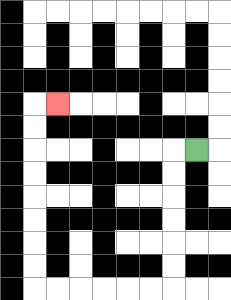{'start': '[8, 6]', 'end': '[2, 4]', 'path_directions': 'L,D,D,D,D,D,D,L,L,L,L,L,L,U,U,U,U,U,U,U,U,R', 'path_coordinates': '[[8, 6], [7, 6], [7, 7], [7, 8], [7, 9], [7, 10], [7, 11], [7, 12], [6, 12], [5, 12], [4, 12], [3, 12], [2, 12], [1, 12], [1, 11], [1, 10], [1, 9], [1, 8], [1, 7], [1, 6], [1, 5], [1, 4], [2, 4]]'}